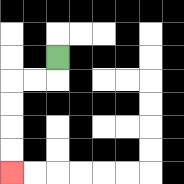{'start': '[2, 2]', 'end': '[0, 7]', 'path_directions': 'D,L,L,D,D,D,D', 'path_coordinates': '[[2, 2], [2, 3], [1, 3], [0, 3], [0, 4], [0, 5], [0, 6], [0, 7]]'}